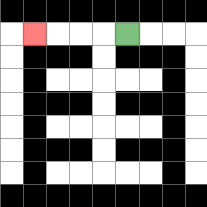{'start': '[5, 1]', 'end': '[1, 1]', 'path_directions': 'L,L,L,L', 'path_coordinates': '[[5, 1], [4, 1], [3, 1], [2, 1], [1, 1]]'}